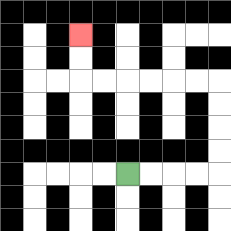{'start': '[5, 7]', 'end': '[3, 1]', 'path_directions': 'R,R,R,R,U,U,U,U,L,L,L,L,L,L,U,U', 'path_coordinates': '[[5, 7], [6, 7], [7, 7], [8, 7], [9, 7], [9, 6], [9, 5], [9, 4], [9, 3], [8, 3], [7, 3], [6, 3], [5, 3], [4, 3], [3, 3], [3, 2], [3, 1]]'}